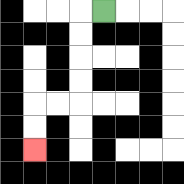{'start': '[4, 0]', 'end': '[1, 6]', 'path_directions': 'L,D,D,D,D,L,L,D,D', 'path_coordinates': '[[4, 0], [3, 0], [3, 1], [3, 2], [3, 3], [3, 4], [2, 4], [1, 4], [1, 5], [1, 6]]'}